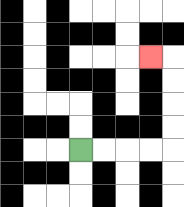{'start': '[3, 6]', 'end': '[6, 2]', 'path_directions': 'R,R,R,R,U,U,U,U,L', 'path_coordinates': '[[3, 6], [4, 6], [5, 6], [6, 6], [7, 6], [7, 5], [7, 4], [7, 3], [7, 2], [6, 2]]'}